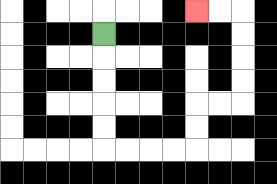{'start': '[4, 1]', 'end': '[8, 0]', 'path_directions': 'D,D,D,D,D,R,R,R,R,U,U,R,R,U,U,U,U,L,L', 'path_coordinates': '[[4, 1], [4, 2], [4, 3], [4, 4], [4, 5], [4, 6], [5, 6], [6, 6], [7, 6], [8, 6], [8, 5], [8, 4], [9, 4], [10, 4], [10, 3], [10, 2], [10, 1], [10, 0], [9, 0], [8, 0]]'}